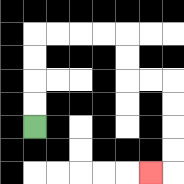{'start': '[1, 5]', 'end': '[6, 7]', 'path_directions': 'U,U,U,U,R,R,R,R,D,D,R,R,D,D,D,D,L', 'path_coordinates': '[[1, 5], [1, 4], [1, 3], [1, 2], [1, 1], [2, 1], [3, 1], [4, 1], [5, 1], [5, 2], [5, 3], [6, 3], [7, 3], [7, 4], [7, 5], [7, 6], [7, 7], [6, 7]]'}